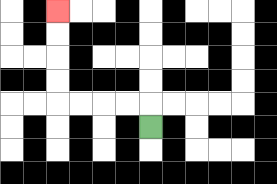{'start': '[6, 5]', 'end': '[2, 0]', 'path_directions': 'U,L,L,L,L,U,U,U,U', 'path_coordinates': '[[6, 5], [6, 4], [5, 4], [4, 4], [3, 4], [2, 4], [2, 3], [2, 2], [2, 1], [2, 0]]'}